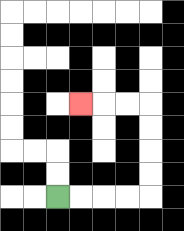{'start': '[2, 8]', 'end': '[3, 4]', 'path_directions': 'R,R,R,R,U,U,U,U,L,L,L', 'path_coordinates': '[[2, 8], [3, 8], [4, 8], [5, 8], [6, 8], [6, 7], [6, 6], [6, 5], [6, 4], [5, 4], [4, 4], [3, 4]]'}